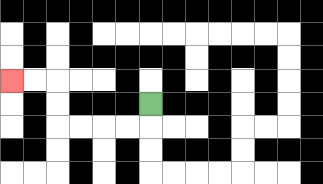{'start': '[6, 4]', 'end': '[0, 3]', 'path_directions': 'D,L,L,L,L,U,U,L,L', 'path_coordinates': '[[6, 4], [6, 5], [5, 5], [4, 5], [3, 5], [2, 5], [2, 4], [2, 3], [1, 3], [0, 3]]'}